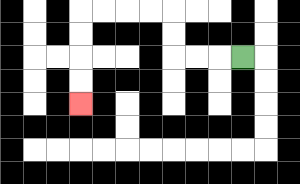{'start': '[10, 2]', 'end': '[3, 4]', 'path_directions': 'L,L,L,U,U,L,L,L,L,D,D,D,D', 'path_coordinates': '[[10, 2], [9, 2], [8, 2], [7, 2], [7, 1], [7, 0], [6, 0], [5, 0], [4, 0], [3, 0], [3, 1], [3, 2], [3, 3], [3, 4]]'}